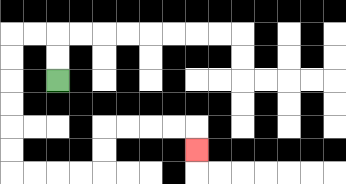{'start': '[2, 3]', 'end': '[8, 6]', 'path_directions': 'U,U,L,L,D,D,D,D,D,D,R,R,R,R,U,U,R,R,R,R,D', 'path_coordinates': '[[2, 3], [2, 2], [2, 1], [1, 1], [0, 1], [0, 2], [0, 3], [0, 4], [0, 5], [0, 6], [0, 7], [1, 7], [2, 7], [3, 7], [4, 7], [4, 6], [4, 5], [5, 5], [6, 5], [7, 5], [8, 5], [8, 6]]'}